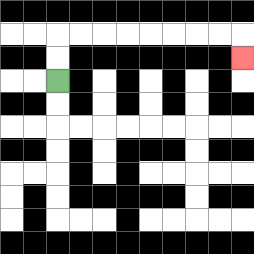{'start': '[2, 3]', 'end': '[10, 2]', 'path_directions': 'U,U,R,R,R,R,R,R,R,R,D', 'path_coordinates': '[[2, 3], [2, 2], [2, 1], [3, 1], [4, 1], [5, 1], [6, 1], [7, 1], [8, 1], [9, 1], [10, 1], [10, 2]]'}